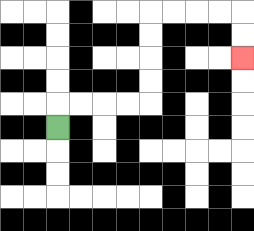{'start': '[2, 5]', 'end': '[10, 2]', 'path_directions': 'U,R,R,R,R,U,U,U,U,R,R,R,R,D,D', 'path_coordinates': '[[2, 5], [2, 4], [3, 4], [4, 4], [5, 4], [6, 4], [6, 3], [6, 2], [6, 1], [6, 0], [7, 0], [8, 0], [9, 0], [10, 0], [10, 1], [10, 2]]'}